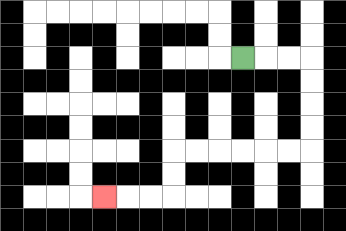{'start': '[10, 2]', 'end': '[4, 8]', 'path_directions': 'R,R,R,D,D,D,D,L,L,L,L,L,L,D,D,L,L,L', 'path_coordinates': '[[10, 2], [11, 2], [12, 2], [13, 2], [13, 3], [13, 4], [13, 5], [13, 6], [12, 6], [11, 6], [10, 6], [9, 6], [8, 6], [7, 6], [7, 7], [7, 8], [6, 8], [5, 8], [4, 8]]'}